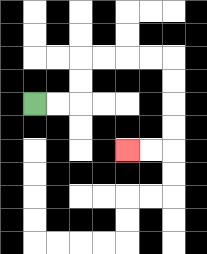{'start': '[1, 4]', 'end': '[5, 6]', 'path_directions': 'R,R,U,U,R,R,R,R,D,D,D,D,L,L', 'path_coordinates': '[[1, 4], [2, 4], [3, 4], [3, 3], [3, 2], [4, 2], [5, 2], [6, 2], [7, 2], [7, 3], [7, 4], [7, 5], [7, 6], [6, 6], [5, 6]]'}